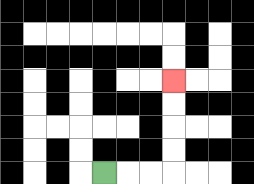{'start': '[4, 7]', 'end': '[7, 3]', 'path_directions': 'R,R,R,U,U,U,U', 'path_coordinates': '[[4, 7], [5, 7], [6, 7], [7, 7], [7, 6], [7, 5], [7, 4], [7, 3]]'}